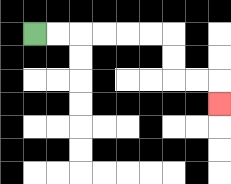{'start': '[1, 1]', 'end': '[9, 4]', 'path_directions': 'R,R,R,R,R,R,D,D,R,R,D', 'path_coordinates': '[[1, 1], [2, 1], [3, 1], [4, 1], [5, 1], [6, 1], [7, 1], [7, 2], [7, 3], [8, 3], [9, 3], [9, 4]]'}